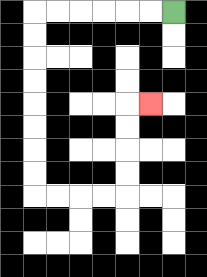{'start': '[7, 0]', 'end': '[6, 4]', 'path_directions': 'L,L,L,L,L,L,D,D,D,D,D,D,D,D,R,R,R,R,U,U,U,U,R', 'path_coordinates': '[[7, 0], [6, 0], [5, 0], [4, 0], [3, 0], [2, 0], [1, 0], [1, 1], [1, 2], [1, 3], [1, 4], [1, 5], [1, 6], [1, 7], [1, 8], [2, 8], [3, 8], [4, 8], [5, 8], [5, 7], [5, 6], [5, 5], [5, 4], [6, 4]]'}